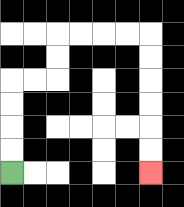{'start': '[0, 7]', 'end': '[6, 7]', 'path_directions': 'U,U,U,U,R,R,U,U,R,R,R,R,D,D,D,D,D,D', 'path_coordinates': '[[0, 7], [0, 6], [0, 5], [0, 4], [0, 3], [1, 3], [2, 3], [2, 2], [2, 1], [3, 1], [4, 1], [5, 1], [6, 1], [6, 2], [6, 3], [6, 4], [6, 5], [6, 6], [6, 7]]'}